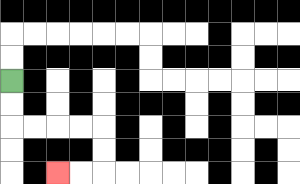{'start': '[0, 3]', 'end': '[2, 7]', 'path_directions': 'D,D,R,R,R,R,D,D,L,L', 'path_coordinates': '[[0, 3], [0, 4], [0, 5], [1, 5], [2, 5], [3, 5], [4, 5], [4, 6], [4, 7], [3, 7], [2, 7]]'}